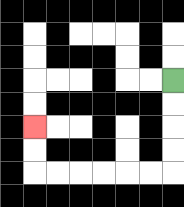{'start': '[7, 3]', 'end': '[1, 5]', 'path_directions': 'D,D,D,D,L,L,L,L,L,L,U,U', 'path_coordinates': '[[7, 3], [7, 4], [7, 5], [7, 6], [7, 7], [6, 7], [5, 7], [4, 7], [3, 7], [2, 7], [1, 7], [1, 6], [1, 5]]'}